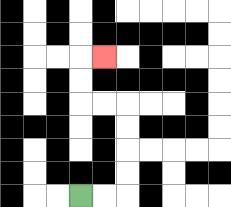{'start': '[3, 8]', 'end': '[4, 2]', 'path_directions': 'R,R,U,U,U,U,L,L,U,U,R', 'path_coordinates': '[[3, 8], [4, 8], [5, 8], [5, 7], [5, 6], [5, 5], [5, 4], [4, 4], [3, 4], [3, 3], [3, 2], [4, 2]]'}